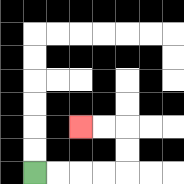{'start': '[1, 7]', 'end': '[3, 5]', 'path_directions': 'R,R,R,R,U,U,L,L', 'path_coordinates': '[[1, 7], [2, 7], [3, 7], [4, 7], [5, 7], [5, 6], [5, 5], [4, 5], [3, 5]]'}